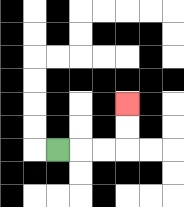{'start': '[2, 6]', 'end': '[5, 4]', 'path_directions': 'R,R,R,U,U', 'path_coordinates': '[[2, 6], [3, 6], [4, 6], [5, 6], [5, 5], [5, 4]]'}